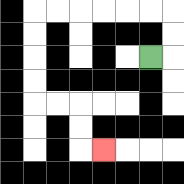{'start': '[6, 2]', 'end': '[4, 6]', 'path_directions': 'R,U,U,L,L,L,L,L,L,D,D,D,D,R,R,D,D,R', 'path_coordinates': '[[6, 2], [7, 2], [7, 1], [7, 0], [6, 0], [5, 0], [4, 0], [3, 0], [2, 0], [1, 0], [1, 1], [1, 2], [1, 3], [1, 4], [2, 4], [3, 4], [3, 5], [3, 6], [4, 6]]'}